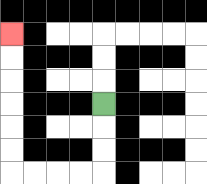{'start': '[4, 4]', 'end': '[0, 1]', 'path_directions': 'D,D,D,L,L,L,L,U,U,U,U,U,U', 'path_coordinates': '[[4, 4], [4, 5], [4, 6], [4, 7], [3, 7], [2, 7], [1, 7], [0, 7], [0, 6], [0, 5], [0, 4], [0, 3], [0, 2], [0, 1]]'}